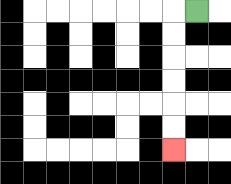{'start': '[8, 0]', 'end': '[7, 6]', 'path_directions': 'L,D,D,D,D,D,D', 'path_coordinates': '[[8, 0], [7, 0], [7, 1], [7, 2], [7, 3], [7, 4], [7, 5], [7, 6]]'}